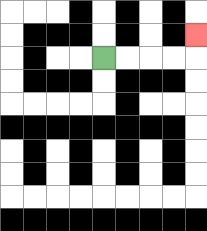{'start': '[4, 2]', 'end': '[8, 1]', 'path_directions': 'R,R,R,R,U', 'path_coordinates': '[[4, 2], [5, 2], [6, 2], [7, 2], [8, 2], [8, 1]]'}